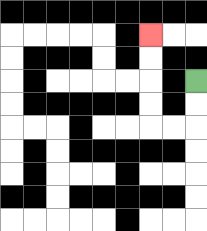{'start': '[8, 3]', 'end': '[6, 1]', 'path_directions': 'D,D,L,L,U,U,U,U', 'path_coordinates': '[[8, 3], [8, 4], [8, 5], [7, 5], [6, 5], [6, 4], [6, 3], [6, 2], [6, 1]]'}